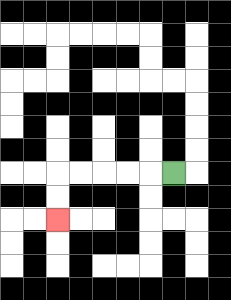{'start': '[7, 7]', 'end': '[2, 9]', 'path_directions': 'L,L,L,L,L,D,D', 'path_coordinates': '[[7, 7], [6, 7], [5, 7], [4, 7], [3, 7], [2, 7], [2, 8], [2, 9]]'}